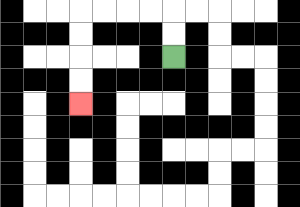{'start': '[7, 2]', 'end': '[3, 4]', 'path_directions': 'U,U,L,L,L,L,D,D,D,D', 'path_coordinates': '[[7, 2], [7, 1], [7, 0], [6, 0], [5, 0], [4, 0], [3, 0], [3, 1], [3, 2], [3, 3], [3, 4]]'}